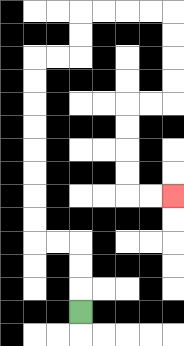{'start': '[3, 13]', 'end': '[7, 8]', 'path_directions': 'U,U,U,L,L,U,U,U,U,U,U,U,U,R,R,U,U,R,R,R,R,D,D,D,D,L,L,D,D,D,D,R,R', 'path_coordinates': '[[3, 13], [3, 12], [3, 11], [3, 10], [2, 10], [1, 10], [1, 9], [1, 8], [1, 7], [1, 6], [1, 5], [1, 4], [1, 3], [1, 2], [2, 2], [3, 2], [3, 1], [3, 0], [4, 0], [5, 0], [6, 0], [7, 0], [7, 1], [7, 2], [7, 3], [7, 4], [6, 4], [5, 4], [5, 5], [5, 6], [5, 7], [5, 8], [6, 8], [7, 8]]'}